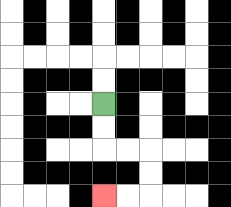{'start': '[4, 4]', 'end': '[4, 8]', 'path_directions': 'D,D,R,R,D,D,L,L', 'path_coordinates': '[[4, 4], [4, 5], [4, 6], [5, 6], [6, 6], [6, 7], [6, 8], [5, 8], [4, 8]]'}